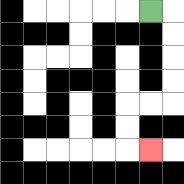{'start': '[6, 0]', 'end': '[6, 6]', 'path_directions': 'R,D,D,D,D,L,L,D,D,R', 'path_coordinates': '[[6, 0], [7, 0], [7, 1], [7, 2], [7, 3], [7, 4], [6, 4], [5, 4], [5, 5], [5, 6], [6, 6]]'}